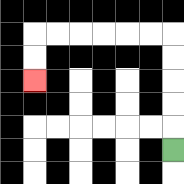{'start': '[7, 6]', 'end': '[1, 3]', 'path_directions': 'U,U,U,U,U,L,L,L,L,L,L,D,D', 'path_coordinates': '[[7, 6], [7, 5], [7, 4], [7, 3], [7, 2], [7, 1], [6, 1], [5, 1], [4, 1], [3, 1], [2, 1], [1, 1], [1, 2], [1, 3]]'}